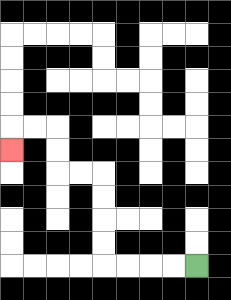{'start': '[8, 11]', 'end': '[0, 6]', 'path_directions': 'L,L,L,L,U,U,U,U,L,L,U,U,L,L,D', 'path_coordinates': '[[8, 11], [7, 11], [6, 11], [5, 11], [4, 11], [4, 10], [4, 9], [4, 8], [4, 7], [3, 7], [2, 7], [2, 6], [2, 5], [1, 5], [0, 5], [0, 6]]'}